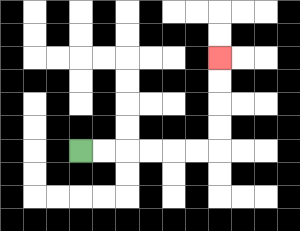{'start': '[3, 6]', 'end': '[9, 2]', 'path_directions': 'R,R,R,R,R,R,U,U,U,U', 'path_coordinates': '[[3, 6], [4, 6], [5, 6], [6, 6], [7, 6], [8, 6], [9, 6], [9, 5], [9, 4], [9, 3], [9, 2]]'}